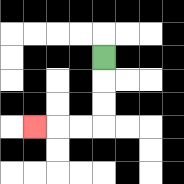{'start': '[4, 2]', 'end': '[1, 5]', 'path_directions': 'D,D,D,L,L,L', 'path_coordinates': '[[4, 2], [4, 3], [4, 4], [4, 5], [3, 5], [2, 5], [1, 5]]'}